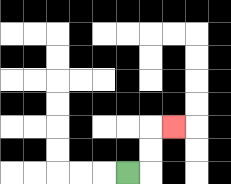{'start': '[5, 7]', 'end': '[7, 5]', 'path_directions': 'R,U,U,R', 'path_coordinates': '[[5, 7], [6, 7], [6, 6], [6, 5], [7, 5]]'}